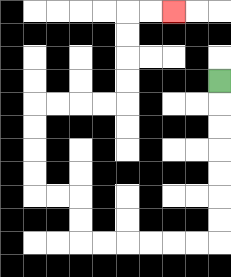{'start': '[9, 3]', 'end': '[7, 0]', 'path_directions': 'D,D,D,D,D,D,D,L,L,L,L,L,L,U,U,L,L,U,U,U,U,R,R,R,R,U,U,U,U,R,R', 'path_coordinates': '[[9, 3], [9, 4], [9, 5], [9, 6], [9, 7], [9, 8], [9, 9], [9, 10], [8, 10], [7, 10], [6, 10], [5, 10], [4, 10], [3, 10], [3, 9], [3, 8], [2, 8], [1, 8], [1, 7], [1, 6], [1, 5], [1, 4], [2, 4], [3, 4], [4, 4], [5, 4], [5, 3], [5, 2], [5, 1], [5, 0], [6, 0], [7, 0]]'}